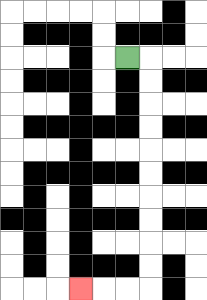{'start': '[5, 2]', 'end': '[3, 12]', 'path_directions': 'R,D,D,D,D,D,D,D,D,D,D,L,L,L', 'path_coordinates': '[[5, 2], [6, 2], [6, 3], [6, 4], [6, 5], [6, 6], [6, 7], [6, 8], [6, 9], [6, 10], [6, 11], [6, 12], [5, 12], [4, 12], [3, 12]]'}